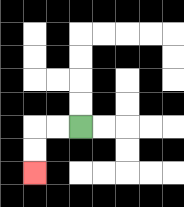{'start': '[3, 5]', 'end': '[1, 7]', 'path_directions': 'L,L,D,D', 'path_coordinates': '[[3, 5], [2, 5], [1, 5], [1, 6], [1, 7]]'}